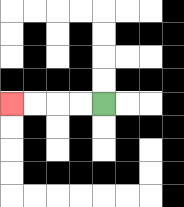{'start': '[4, 4]', 'end': '[0, 4]', 'path_directions': 'L,L,L,L', 'path_coordinates': '[[4, 4], [3, 4], [2, 4], [1, 4], [0, 4]]'}